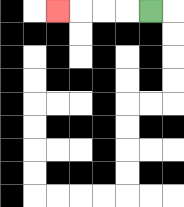{'start': '[6, 0]', 'end': '[2, 0]', 'path_directions': 'L,L,L,L', 'path_coordinates': '[[6, 0], [5, 0], [4, 0], [3, 0], [2, 0]]'}